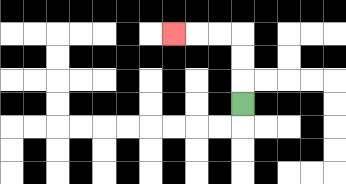{'start': '[10, 4]', 'end': '[7, 1]', 'path_directions': 'U,U,U,L,L,L', 'path_coordinates': '[[10, 4], [10, 3], [10, 2], [10, 1], [9, 1], [8, 1], [7, 1]]'}